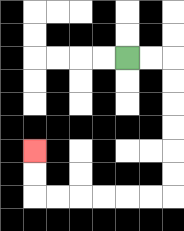{'start': '[5, 2]', 'end': '[1, 6]', 'path_directions': 'R,R,D,D,D,D,D,D,L,L,L,L,L,L,U,U', 'path_coordinates': '[[5, 2], [6, 2], [7, 2], [7, 3], [7, 4], [7, 5], [7, 6], [7, 7], [7, 8], [6, 8], [5, 8], [4, 8], [3, 8], [2, 8], [1, 8], [1, 7], [1, 6]]'}